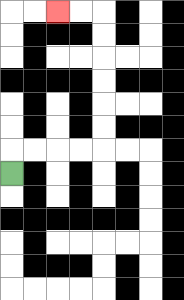{'start': '[0, 7]', 'end': '[2, 0]', 'path_directions': 'U,R,R,R,R,U,U,U,U,U,U,L,L', 'path_coordinates': '[[0, 7], [0, 6], [1, 6], [2, 6], [3, 6], [4, 6], [4, 5], [4, 4], [4, 3], [4, 2], [4, 1], [4, 0], [3, 0], [2, 0]]'}